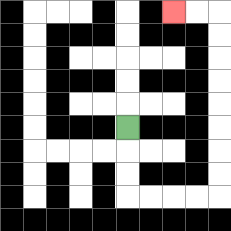{'start': '[5, 5]', 'end': '[7, 0]', 'path_directions': 'D,D,D,R,R,R,R,U,U,U,U,U,U,U,U,L,L', 'path_coordinates': '[[5, 5], [5, 6], [5, 7], [5, 8], [6, 8], [7, 8], [8, 8], [9, 8], [9, 7], [9, 6], [9, 5], [9, 4], [9, 3], [9, 2], [9, 1], [9, 0], [8, 0], [7, 0]]'}